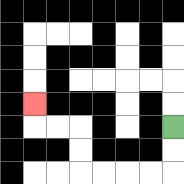{'start': '[7, 5]', 'end': '[1, 4]', 'path_directions': 'D,D,L,L,L,L,U,U,L,L,U', 'path_coordinates': '[[7, 5], [7, 6], [7, 7], [6, 7], [5, 7], [4, 7], [3, 7], [3, 6], [3, 5], [2, 5], [1, 5], [1, 4]]'}